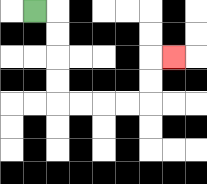{'start': '[1, 0]', 'end': '[7, 2]', 'path_directions': 'R,D,D,D,D,R,R,R,R,U,U,R', 'path_coordinates': '[[1, 0], [2, 0], [2, 1], [2, 2], [2, 3], [2, 4], [3, 4], [4, 4], [5, 4], [6, 4], [6, 3], [6, 2], [7, 2]]'}